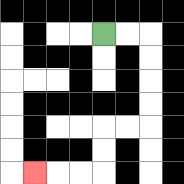{'start': '[4, 1]', 'end': '[1, 7]', 'path_directions': 'R,R,D,D,D,D,L,L,D,D,L,L,L', 'path_coordinates': '[[4, 1], [5, 1], [6, 1], [6, 2], [6, 3], [6, 4], [6, 5], [5, 5], [4, 5], [4, 6], [4, 7], [3, 7], [2, 7], [1, 7]]'}